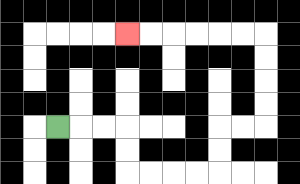{'start': '[2, 5]', 'end': '[5, 1]', 'path_directions': 'R,R,R,D,D,R,R,R,R,U,U,R,R,U,U,U,U,L,L,L,L,L,L', 'path_coordinates': '[[2, 5], [3, 5], [4, 5], [5, 5], [5, 6], [5, 7], [6, 7], [7, 7], [8, 7], [9, 7], [9, 6], [9, 5], [10, 5], [11, 5], [11, 4], [11, 3], [11, 2], [11, 1], [10, 1], [9, 1], [8, 1], [7, 1], [6, 1], [5, 1]]'}